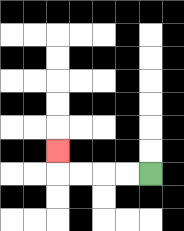{'start': '[6, 7]', 'end': '[2, 6]', 'path_directions': 'L,L,L,L,U', 'path_coordinates': '[[6, 7], [5, 7], [4, 7], [3, 7], [2, 7], [2, 6]]'}